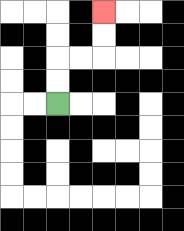{'start': '[2, 4]', 'end': '[4, 0]', 'path_directions': 'U,U,R,R,U,U', 'path_coordinates': '[[2, 4], [2, 3], [2, 2], [3, 2], [4, 2], [4, 1], [4, 0]]'}